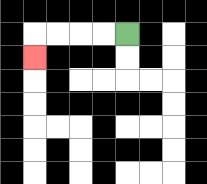{'start': '[5, 1]', 'end': '[1, 2]', 'path_directions': 'L,L,L,L,D', 'path_coordinates': '[[5, 1], [4, 1], [3, 1], [2, 1], [1, 1], [1, 2]]'}